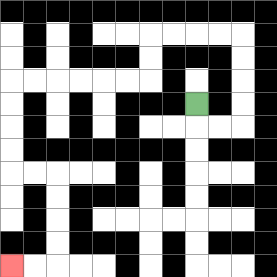{'start': '[8, 4]', 'end': '[0, 11]', 'path_directions': 'D,R,R,U,U,U,U,L,L,L,L,D,D,L,L,L,L,L,L,D,D,D,D,R,R,D,D,D,D,L,L', 'path_coordinates': '[[8, 4], [8, 5], [9, 5], [10, 5], [10, 4], [10, 3], [10, 2], [10, 1], [9, 1], [8, 1], [7, 1], [6, 1], [6, 2], [6, 3], [5, 3], [4, 3], [3, 3], [2, 3], [1, 3], [0, 3], [0, 4], [0, 5], [0, 6], [0, 7], [1, 7], [2, 7], [2, 8], [2, 9], [2, 10], [2, 11], [1, 11], [0, 11]]'}